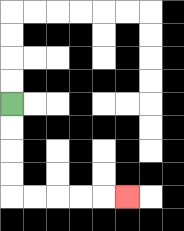{'start': '[0, 4]', 'end': '[5, 8]', 'path_directions': 'D,D,D,D,R,R,R,R,R', 'path_coordinates': '[[0, 4], [0, 5], [0, 6], [0, 7], [0, 8], [1, 8], [2, 8], [3, 8], [4, 8], [5, 8]]'}